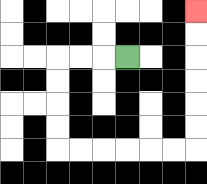{'start': '[5, 2]', 'end': '[8, 0]', 'path_directions': 'L,L,L,D,D,D,D,R,R,R,R,R,R,U,U,U,U,U,U', 'path_coordinates': '[[5, 2], [4, 2], [3, 2], [2, 2], [2, 3], [2, 4], [2, 5], [2, 6], [3, 6], [4, 6], [5, 6], [6, 6], [7, 6], [8, 6], [8, 5], [8, 4], [8, 3], [8, 2], [8, 1], [8, 0]]'}